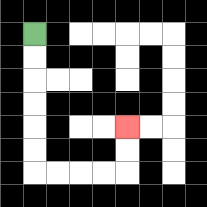{'start': '[1, 1]', 'end': '[5, 5]', 'path_directions': 'D,D,D,D,D,D,R,R,R,R,U,U', 'path_coordinates': '[[1, 1], [1, 2], [1, 3], [1, 4], [1, 5], [1, 6], [1, 7], [2, 7], [3, 7], [4, 7], [5, 7], [5, 6], [5, 5]]'}